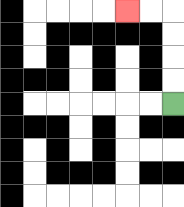{'start': '[7, 4]', 'end': '[5, 0]', 'path_directions': 'U,U,U,U,L,L', 'path_coordinates': '[[7, 4], [7, 3], [7, 2], [7, 1], [7, 0], [6, 0], [5, 0]]'}